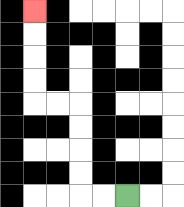{'start': '[5, 8]', 'end': '[1, 0]', 'path_directions': 'L,L,U,U,U,U,L,L,U,U,U,U', 'path_coordinates': '[[5, 8], [4, 8], [3, 8], [3, 7], [3, 6], [3, 5], [3, 4], [2, 4], [1, 4], [1, 3], [1, 2], [1, 1], [1, 0]]'}